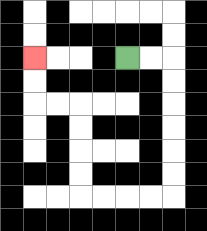{'start': '[5, 2]', 'end': '[1, 2]', 'path_directions': 'R,R,D,D,D,D,D,D,L,L,L,L,U,U,U,U,L,L,U,U', 'path_coordinates': '[[5, 2], [6, 2], [7, 2], [7, 3], [7, 4], [7, 5], [7, 6], [7, 7], [7, 8], [6, 8], [5, 8], [4, 8], [3, 8], [3, 7], [3, 6], [3, 5], [3, 4], [2, 4], [1, 4], [1, 3], [1, 2]]'}